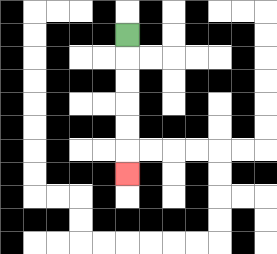{'start': '[5, 1]', 'end': '[5, 7]', 'path_directions': 'D,D,D,D,D,D', 'path_coordinates': '[[5, 1], [5, 2], [5, 3], [5, 4], [5, 5], [5, 6], [5, 7]]'}